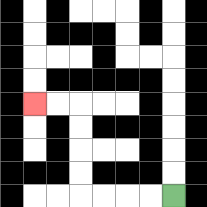{'start': '[7, 8]', 'end': '[1, 4]', 'path_directions': 'L,L,L,L,U,U,U,U,L,L', 'path_coordinates': '[[7, 8], [6, 8], [5, 8], [4, 8], [3, 8], [3, 7], [3, 6], [3, 5], [3, 4], [2, 4], [1, 4]]'}